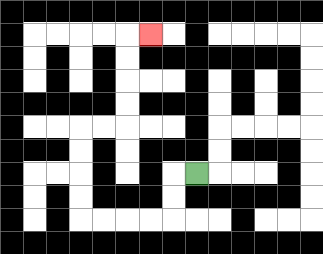{'start': '[8, 7]', 'end': '[6, 1]', 'path_directions': 'L,D,D,L,L,L,L,U,U,U,U,R,R,U,U,U,U,R', 'path_coordinates': '[[8, 7], [7, 7], [7, 8], [7, 9], [6, 9], [5, 9], [4, 9], [3, 9], [3, 8], [3, 7], [3, 6], [3, 5], [4, 5], [5, 5], [5, 4], [5, 3], [5, 2], [5, 1], [6, 1]]'}